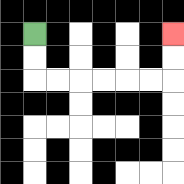{'start': '[1, 1]', 'end': '[7, 1]', 'path_directions': 'D,D,R,R,R,R,R,R,U,U', 'path_coordinates': '[[1, 1], [1, 2], [1, 3], [2, 3], [3, 3], [4, 3], [5, 3], [6, 3], [7, 3], [7, 2], [7, 1]]'}